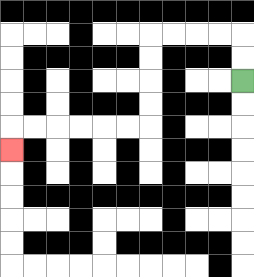{'start': '[10, 3]', 'end': '[0, 6]', 'path_directions': 'U,U,L,L,L,L,D,D,D,D,L,L,L,L,L,L,D', 'path_coordinates': '[[10, 3], [10, 2], [10, 1], [9, 1], [8, 1], [7, 1], [6, 1], [6, 2], [6, 3], [6, 4], [6, 5], [5, 5], [4, 5], [3, 5], [2, 5], [1, 5], [0, 5], [0, 6]]'}